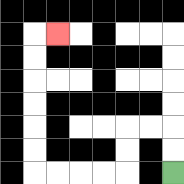{'start': '[7, 7]', 'end': '[2, 1]', 'path_directions': 'U,U,L,L,D,D,L,L,L,L,U,U,U,U,U,U,R', 'path_coordinates': '[[7, 7], [7, 6], [7, 5], [6, 5], [5, 5], [5, 6], [5, 7], [4, 7], [3, 7], [2, 7], [1, 7], [1, 6], [1, 5], [1, 4], [1, 3], [1, 2], [1, 1], [2, 1]]'}